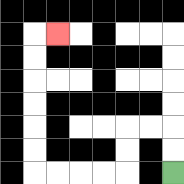{'start': '[7, 7]', 'end': '[2, 1]', 'path_directions': 'U,U,L,L,D,D,L,L,L,L,U,U,U,U,U,U,R', 'path_coordinates': '[[7, 7], [7, 6], [7, 5], [6, 5], [5, 5], [5, 6], [5, 7], [4, 7], [3, 7], [2, 7], [1, 7], [1, 6], [1, 5], [1, 4], [1, 3], [1, 2], [1, 1], [2, 1]]'}